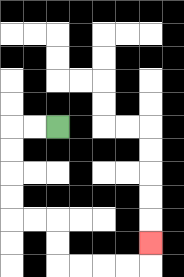{'start': '[2, 5]', 'end': '[6, 10]', 'path_directions': 'L,L,D,D,D,D,R,R,D,D,R,R,R,R,U', 'path_coordinates': '[[2, 5], [1, 5], [0, 5], [0, 6], [0, 7], [0, 8], [0, 9], [1, 9], [2, 9], [2, 10], [2, 11], [3, 11], [4, 11], [5, 11], [6, 11], [6, 10]]'}